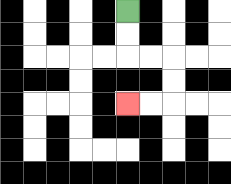{'start': '[5, 0]', 'end': '[5, 4]', 'path_directions': 'D,D,R,R,D,D,L,L', 'path_coordinates': '[[5, 0], [5, 1], [5, 2], [6, 2], [7, 2], [7, 3], [7, 4], [6, 4], [5, 4]]'}